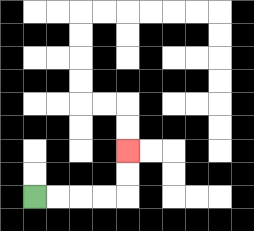{'start': '[1, 8]', 'end': '[5, 6]', 'path_directions': 'R,R,R,R,U,U', 'path_coordinates': '[[1, 8], [2, 8], [3, 8], [4, 8], [5, 8], [5, 7], [5, 6]]'}